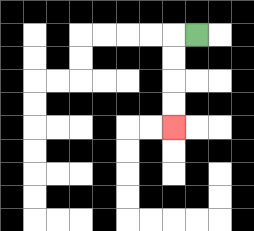{'start': '[8, 1]', 'end': '[7, 5]', 'path_directions': 'L,D,D,D,D', 'path_coordinates': '[[8, 1], [7, 1], [7, 2], [7, 3], [7, 4], [7, 5]]'}